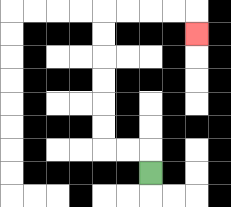{'start': '[6, 7]', 'end': '[8, 1]', 'path_directions': 'U,L,L,U,U,U,U,U,U,R,R,R,R,D', 'path_coordinates': '[[6, 7], [6, 6], [5, 6], [4, 6], [4, 5], [4, 4], [4, 3], [4, 2], [4, 1], [4, 0], [5, 0], [6, 0], [7, 0], [8, 0], [8, 1]]'}